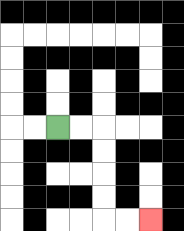{'start': '[2, 5]', 'end': '[6, 9]', 'path_directions': 'R,R,D,D,D,D,R,R', 'path_coordinates': '[[2, 5], [3, 5], [4, 5], [4, 6], [4, 7], [4, 8], [4, 9], [5, 9], [6, 9]]'}